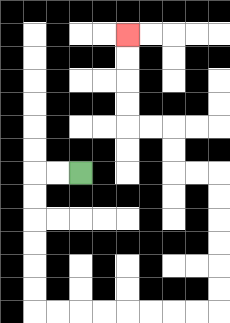{'start': '[3, 7]', 'end': '[5, 1]', 'path_directions': 'L,L,D,D,D,D,D,D,R,R,R,R,R,R,R,R,U,U,U,U,U,U,L,L,U,U,L,L,U,U,U,U', 'path_coordinates': '[[3, 7], [2, 7], [1, 7], [1, 8], [1, 9], [1, 10], [1, 11], [1, 12], [1, 13], [2, 13], [3, 13], [4, 13], [5, 13], [6, 13], [7, 13], [8, 13], [9, 13], [9, 12], [9, 11], [9, 10], [9, 9], [9, 8], [9, 7], [8, 7], [7, 7], [7, 6], [7, 5], [6, 5], [5, 5], [5, 4], [5, 3], [5, 2], [5, 1]]'}